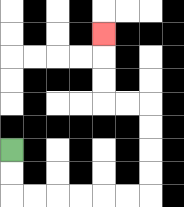{'start': '[0, 6]', 'end': '[4, 1]', 'path_directions': 'D,D,R,R,R,R,R,R,U,U,U,U,L,L,U,U,U', 'path_coordinates': '[[0, 6], [0, 7], [0, 8], [1, 8], [2, 8], [3, 8], [4, 8], [5, 8], [6, 8], [6, 7], [6, 6], [6, 5], [6, 4], [5, 4], [4, 4], [4, 3], [4, 2], [4, 1]]'}